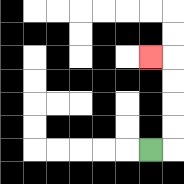{'start': '[6, 6]', 'end': '[6, 2]', 'path_directions': 'R,U,U,U,U,L', 'path_coordinates': '[[6, 6], [7, 6], [7, 5], [7, 4], [7, 3], [7, 2], [6, 2]]'}